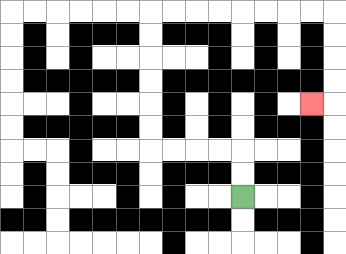{'start': '[10, 8]', 'end': '[13, 4]', 'path_directions': 'U,U,L,L,L,L,U,U,U,U,U,U,R,R,R,R,R,R,R,R,D,D,D,D,L', 'path_coordinates': '[[10, 8], [10, 7], [10, 6], [9, 6], [8, 6], [7, 6], [6, 6], [6, 5], [6, 4], [6, 3], [6, 2], [6, 1], [6, 0], [7, 0], [8, 0], [9, 0], [10, 0], [11, 0], [12, 0], [13, 0], [14, 0], [14, 1], [14, 2], [14, 3], [14, 4], [13, 4]]'}